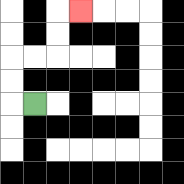{'start': '[1, 4]', 'end': '[3, 0]', 'path_directions': 'L,U,U,R,R,U,U,R', 'path_coordinates': '[[1, 4], [0, 4], [0, 3], [0, 2], [1, 2], [2, 2], [2, 1], [2, 0], [3, 0]]'}